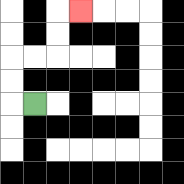{'start': '[1, 4]', 'end': '[3, 0]', 'path_directions': 'L,U,U,R,R,U,U,R', 'path_coordinates': '[[1, 4], [0, 4], [0, 3], [0, 2], [1, 2], [2, 2], [2, 1], [2, 0], [3, 0]]'}